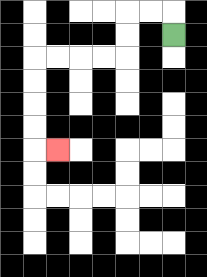{'start': '[7, 1]', 'end': '[2, 6]', 'path_directions': 'U,L,L,D,D,L,L,L,L,D,D,D,D,R', 'path_coordinates': '[[7, 1], [7, 0], [6, 0], [5, 0], [5, 1], [5, 2], [4, 2], [3, 2], [2, 2], [1, 2], [1, 3], [1, 4], [1, 5], [1, 6], [2, 6]]'}